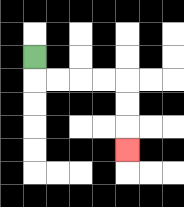{'start': '[1, 2]', 'end': '[5, 6]', 'path_directions': 'D,R,R,R,R,D,D,D', 'path_coordinates': '[[1, 2], [1, 3], [2, 3], [3, 3], [4, 3], [5, 3], [5, 4], [5, 5], [5, 6]]'}